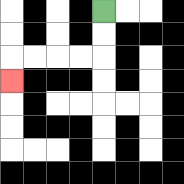{'start': '[4, 0]', 'end': '[0, 3]', 'path_directions': 'D,D,L,L,L,L,D', 'path_coordinates': '[[4, 0], [4, 1], [4, 2], [3, 2], [2, 2], [1, 2], [0, 2], [0, 3]]'}